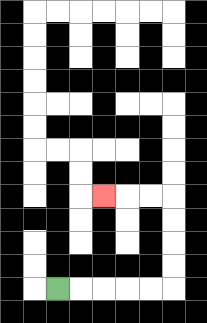{'start': '[2, 12]', 'end': '[4, 8]', 'path_directions': 'R,R,R,R,R,U,U,U,U,L,L,L', 'path_coordinates': '[[2, 12], [3, 12], [4, 12], [5, 12], [6, 12], [7, 12], [7, 11], [7, 10], [7, 9], [7, 8], [6, 8], [5, 8], [4, 8]]'}